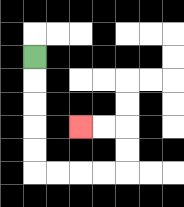{'start': '[1, 2]', 'end': '[3, 5]', 'path_directions': 'D,D,D,D,D,R,R,R,R,U,U,L,L', 'path_coordinates': '[[1, 2], [1, 3], [1, 4], [1, 5], [1, 6], [1, 7], [2, 7], [3, 7], [4, 7], [5, 7], [5, 6], [5, 5], [4, 5], [3, 5]]'}